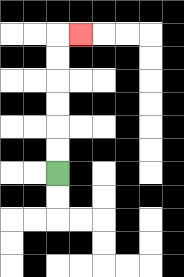{'start': '[2, 7]', 'end': '[3, 1]', 'path_directions': 'U,U,U,U,U,U,R', 'path_coordinates': '[[2, 7], [2, 6], [2, 5], [2, 4], [2, 3], [2, 2], [2, 1], [3, 1]]'}